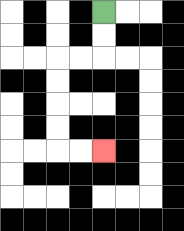{'start': '[4, 0]', 'end': '[4, 6]', 'path_directions': 'D,D,L,L,D,D,D,D,R,R', 'path_coordinates': '[[4, 0], [4, 1], [4, 2], [3, 2], [2, 2], [2, 3], [2, 4], [2, 5], [2, 6], [3, 6], [4, 6]]'}